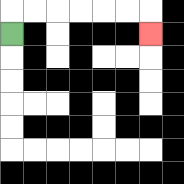{'start': '[0, 1]', 'end': '[6, 1]', 'path_directions': 'U,R,R,R,R,R,R,D', 'path_coordinates': '[[0, 1], [0, 0], [1, 0], [2, 0], [3, 0], [4, 0], [5, 0], [6, 0], [6, 1]]'}